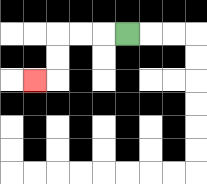{'start': '[5, 1]', 'end': '[1, 3]', 'path_directions': 'L,L,L,D,D,L', 'path_coordinates': '[[5, 1], [4, 1], [3, 1], [2, 1], [2, 2], [2, 3], [1, 3]]'}